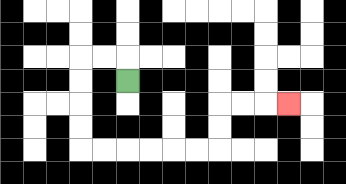{'start': '[5, 3]', 'end': '[12, 4]', 'path_directions': 'U,L,L,D,D,D,D,R,R,R,R,R,R,U,U,R,R,R', 'path_coordinates': '[[5, 3], [5, 2], [4, 2], [3, 2], [3, 3], [3, 4], [3, 5], [3, 6], [4, 6], [5, 6], [6, 6], [7, 6], [8, 6], [9, 6], [9, 5], [9, 4], [10, 4], [11, 4], [12, 4]]'}